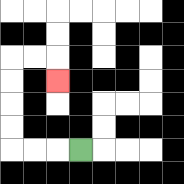{'start': '[3, 6]', 'end': '[2, 3]', 'path_directions': 'L,L,L,U,U,U,U,R,R,D', 'path_coordinates': '[[3, 6], [2, 6], [1, 6], [0, 6], [0, 5], [0, 4], [0, 3], [0, 2], [1, 2], [2, 2], [2, 3]]'}